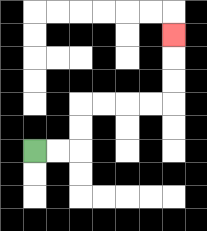{'start': '[1, 6]', 'end': '[7, 1]', 'path_directions': 'R,R,U,U,R,R,R,R,U,U,U', 'path_coordinates': '[[1, 6], [2, 6], [3, 6], [3, 5], [3, 4], [4, 4], [5, 4], [6, 4], [7, 4], [7, 3], [7, 2], [7, 1]]'}